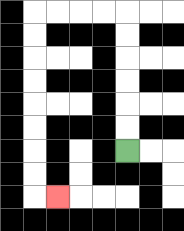{'start': '[5, 6]', 'end': '[2, 8]', 'path_directions': 'U,U,U,U,U,U,L,L,L,L,D,D,D,D,D,D,D,D,R', 'path_coordinates': '[[5, 6], [5, 5], [5, 4], [5, 3], [5, 2], [5, 1], [5, 0], [4, 0], [3, 0], [2, 0], [1, 0], [1, 1], [1, 2], [1, 3], [1, 4], [1, 5], [1, 6], [1, 7], [1, 8], [2, 8]]'}